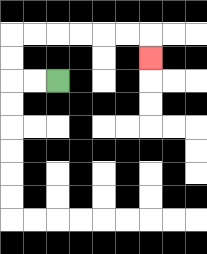{'start': '[2, 3]', 'end': '[6, 2]', 'path_directions': 'L,L,U,U,R,R,R,R,R,R,D', 'path_coordinates': '[[2, 3], [1, 3], [0, 3], [0, 2], [0, 1], [1, 1], [2, 1], [3, 1], [4, 1], [5, 1], [6, 1], [6, 2]]'}